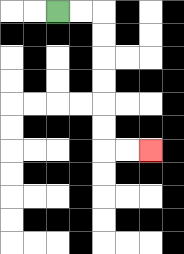{'start': '[2, 0]', 'end': '[6, 6]', 'path_directions': 'R,R,D,D,D,D,D,D,R,R', 'path_coordinates': '[[2, 0], [3, 0], [4, 0], [4, 1], [4, 2], [4, 3], [4, 4], [4, 5], [4, 6], [5, 6], [6, 6]]'}